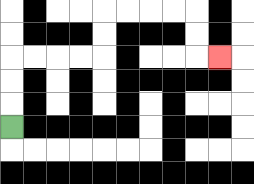{'start': '[0, 5]', 'end': '[9, 2]', 'path_directions': 'U,U,U,R,R,R,R,U,U,R,R,R,R,D,D,R', 'path_coordinates': '[[0, 5], [0, 4], [0, 3], [0, 2], [1, 2], [2, 2], [3, 2], [4, 2], [4, 1], [4, 0], [5, 0], [6, 0], [7, 0], [8, 0], [8, 1], [8, 2], [9, 2]]'}